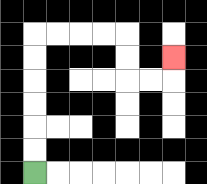{'start': '[1, 7]', 'end': '[7, 2]', 'path_directions': 'U,U,U,U,U,U,R,R,R,R,D,D,R,R,U', 'path_coordinates': '[[1, 7], [1, 6], [1, 5], [1, 4], [1, 3], [1, 2], [1, 1], [2, 1], [3, 1], [4, 1], [5, 1], [5, 2], [5, 3], [6, 3], [7, 3], [7, 2]]'}